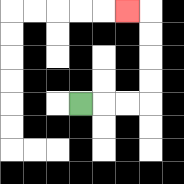{'start': '[3, 4]', 'end': '[5, 0]', 'path_directions': 'R,R,R,U,U,U,U,L', 'path_coordinates': '[[3, 4], [4, 4], [5, 4], [6, 4], [6, 3], [6, 2], [6, 1], [6, 0], [5, 0]]'}